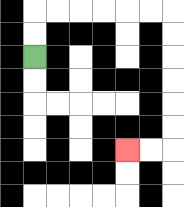{'start': '[1, 2]', 'end': '[5, 6]', 'path_directions': 'U,U,R,R,R,R,R,R,D,D,D,D,D,D,L,L', 'path_coordinates': '[[1, 2], [1, 1], [1, 0], [2, 0], [3, 0], [4, 0], [5, 0], [6, 0], [7, 0], [7, 1], [7, 2], [7, 3], [7, 4], [7, 5], [7, 6], [6, 6], [5, 6]]'}